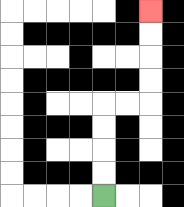{'start': '[4, 8]', 'end': '[6, 0]', 'path_directions': 'U,U,U,U,R,R,U,U,U,U', 'path_coordinates': '[[4, 8], [4, 7], [4, 6], [4, 5], [4, 4], [5, 4], [6, 4], [6, 3], [6, 2], [6, 1], [6, 0]]'}